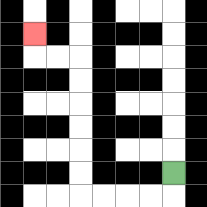{'start': '[7, 7]', 'end': '[1, 1]', 'path_directions': 'D,L,L,L,L,U,U,U,U,U,U,L,L,U', 'path_coordinates': '[[7, 7], [7, 8], [6, 8], [5, 8], [4, 8], [3, 8], [3, 7], [3, 6], [3, 5], [3, 4], [3, 3], [3, 2], [2, 2], [1, 2], [1, 1]]'}